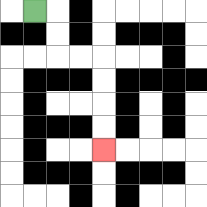{'start': '[1, 0]', 'end': '[4, 6]', 'path_directions': 'R,D,D,R,R,D,D,D,D', 'path_coordinates': '[[1, 0], [2, 0], [2, 1], [2, 2], [3, 2], [4, 2], [4, 3], [4, 4], [4, 5], [4, 6]]'}